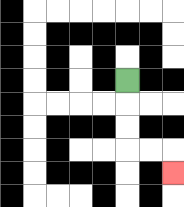{'start': '[5, 3]', 'end': '[7, 7]', 'path_directions': 'D,D,D,R,R,D', 'path_coordinates': '[[5, 3], [5, 4], [5, 5], [5, 6], [6, 6], [7, 6], [7, 7]]'}